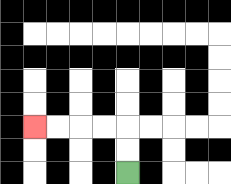{'start': '[5, 7]', 'end': '[1, 5]', 'path_directions': 'U,U,L,L,L,L', 'path_coordinates': '[[5, 7], [5, 6], [5, 5], [4, 5], [3, 5], [2, 5], [1, 5]]'}